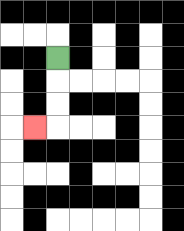{'start': '[2, 2]', 'end': '[1, 5]', 'path_directions': 'D,D,D,L', 'path_coordinates': '[[2, 2], [2, 3], [2, 4], [2, 5], [1, 5]]'}